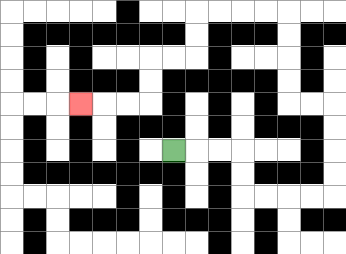{'start': '[7, 6]', 'end': '[3, 4]', 'path_directions': 'R,R,R,D,D,R,R,R,R,U,U,U,U,L,L,U,U,U,U,L,L,L,L,D,D,L,L,D,D,L,L,L', 'path_coordinates': '[[7, 6], [8, 6], [9, 6], [10, 6], [10, 7], [10, 8], [11, 8], [12, 8], [13, 8], [14, 8], [14, 7], [14, 6], [14, 5], [14, 4], [13, 4], [12, 4], [12, 3], [12, 2], [12, 1], [12, 0], [11, 0], [10, 0], [9, 0], [8, 0], [8, 1], [8, 2], [7, 2], [6, 2], [6, 3], [6, 4], [5, 4], [4, 4], [3, 4]]'}